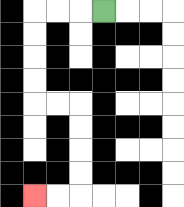{'start': '[4, 0]', 'end': '[1, 8]', 'path_directions': 'L,L,L,D,D,D,D,R,R,D,D,D,D,L,L', 'path_coordinates': '[[4, 0], [3, 0], [2, 0], [1, 0], [1, 1], [1, 2], [1, 3], [1, 4], [2, 4], [3, 4], [3, 5], [3, 6], [3, 7], [3, 8], [2, 8], [1, 8]]'}